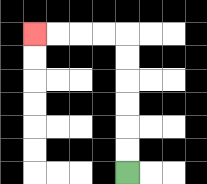{'start': '[5, 7]', 'end': '[1, 1]', 'path_directions': 'U,U,U,U,U,U,L,L,L,L', 'path_coordinates': '[[5, 7], [5, 6], [5, 5], [5, 4], [5, 3], [5, 2], [5, 1], [4, 1], [3, 1], [2, 1], [1, 1]]'}